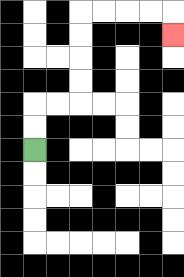{'start': '[1, 6]', 'end': '[7, 1]', 'path_directions': 'U,U,R,R,U,U,U,U,R,R,R,R,D', 'path_coordinates': '[[1, 6], [1, 5], [1, 4], [2, 4], [3, 4], [3, 3], [3, 2], [3, 1], [3, 0], [4, 0], [5, 0], [6, 0], [7, 0], [7, 1]]'}